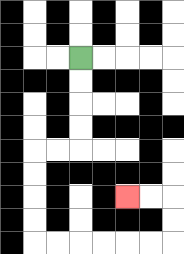{'start': '[3, 2]', 'end': '[5, 8]', 'path_directions': 'D,D,D,D,L,L,D,D,D,D,R,R,R,R,R,R,U,U,L,L', 'path_coordinates': '[[3, 2], [3, 3], [3, 4], [3, 5], [3, 6], [2, 6], [1, 6], [1, 7], [1, 8], [1, 9], [1, 10], [2, 10], [3, 10], [4, 10], [5, 10], [6, 10], [7, 10], [7, 9], [7, 8], [6, 8], [5, 8]]'}